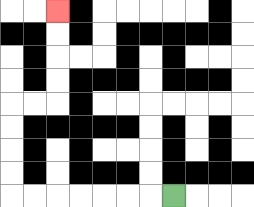{'start': '[7, 8]', 'end': '[2, 0]', 'path_directions': 'L,L,L,L,L,L,L,U,U,U,U,R,R,U,U,U,U', 'path_coordinates': '[[7, 8], [6, 8], [5, 8], [4, 8], [3, 8], [2, 8], [1, 8], [0, 8], [0, 7], [0, 6], [0, 5], [0, 4], [1, 4], [2, 4], [2, 3], [2, 2], [2, 1], [2, 0]]'}